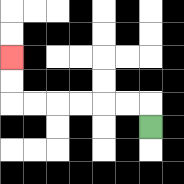{'start': '[6, 5]', 'end': '[0, 2]', 'path_directions': 'U,L,L,L,L,L,L,U,U', 'path_coordinates': '[[6, 5], [6, 4], [5, 4], [4, 4], [3, 4], [2, 4], [1, 4], [0, 4], [0, 3], [0, 2]]'}